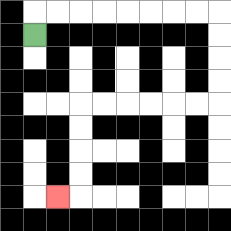{'start': '[1, 1]', 'end': '[2, 8]', 'path_directions': 'U,R,R,R,R,R,R,R,R,D,D,D,D,L,L,L,L,L,L,D,D,D,D,L', 'path_coordinates': '[[1, 1], [1, 0], [2, 0], [3, 0], [4, 0], [5, 0], [6, 0], [7, 0], [8, 0], [9, 0], [9, 1], [9, 2], [9, 3], [9, 4], [8, 4], [7, 4], [6, 4], [5, 4], [4, 4], [3, 4], [3, 5], [3, 6], [3, 7], [3, 8], [2, 8]]'}